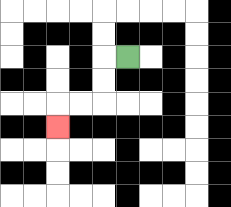{'start': '[5, 2]', 'end': '[2, 5]', 'path_directions': 'L,D,D,L,L,D', 'path_coordinates': '[[5, 2], [4, 2], [4, 3], [4, 4], [3, 4], [2, 4], [2, 5]]'}